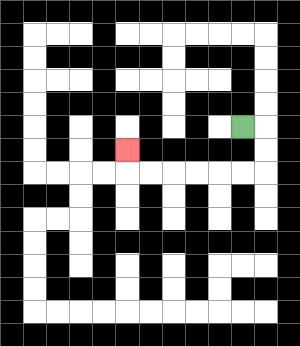{'start': '[10, 5]', 'end': '[5, 6]', 'path_directions': 'R,D,D,L,L,L,L,L,L,U', 'path_coordinates': '[[10, 5], [11, 5], [11, 6], [11, 7], [10, 7], [9, 7], [8, 7], [7, 7], [6, 7], [5, 7], [5, 6]]'}